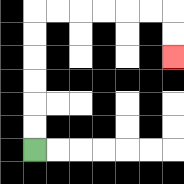{'start': '[1, 6]', 'end': '[7, 2]', 'path_directions': 'U,U,U,U,U,U,R,R,R,R,R,R,D,D', 'path_coordinates': '[[1, 6], [1, 5], [1, 4], [1, 3], [1, 2], [1, 1], [1, 0], [2, 0], [3, 0], [4, 0], [5, 0], [6, 0], [7, 0], [7, 1], [7, 2]]'}